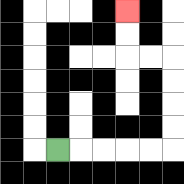{'start': '[2, 6]', 'end': '[5, 0]', 'path_directions': 'R,R,R,R,R,U,U,U,U,L,L,U,U', 'path_coordinates': '[[2, 6], [3, 6], [4, 6], [5, 6], [6, 6], [7, 6], [7, 5], [7, 4], [7, 3], [7, 2], [6, 2], [5, 2], [5, 1], [5, 0]]'}